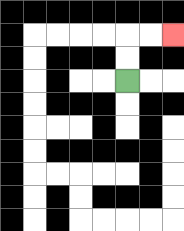{'start': '[5, 3]', 'end': '[7, 1]', 'path_directions': 'U,U,R,R', 'path_coordinates': '[[5, 3], [5, 2], [5, 1], [6, 1], [7, 1]]'}